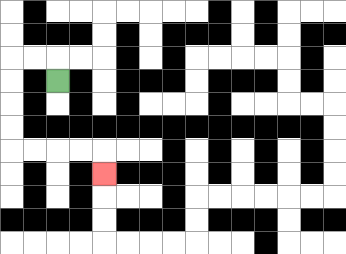{'start': '[2, 3]', 'end': '[4, 7]', 'path_directions': 'U,L,L,D,D,D,D,R,R,R,R,D', 'path_coordinates': '[[2, 3], [2, 2], [1, 2], [0, 2], [0, 3], [0, 4], [0, 5], [0, 6], [1, 6], [2, 6], [3, 6], [4, 6], [4, 7]]'}